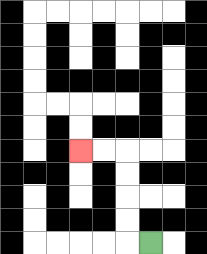{'start': '[6, 10]', 'end': '[3, 6]', 'path_directions': 'L,U,U,U,U,L,L', 'path_coordinates': '[[6, 10], [5, 10], [5, 9], [5, 8], [5, 7], [5, 6], [4, 6], [3, 6]]'}